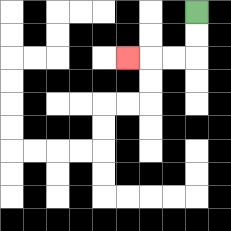{'start': '[8, 0]', 'end': '[5, 2]', 'path_directions': 'D,D,L,L,L', 'path_coordinates': '[[8, 0], [8, 1], [8, 2], [7, 2], [6, 2], [5, 2]]'}